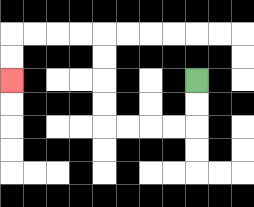{'start': '[8, 3]', 'end': '[0, 3]', 'path_directions': 'D,D,L,L,L,L,U,U,U,U,L,L,L,L,D,D', 'path_coordinates': '[[8, 3], [8, 4], [8, 5], [7, 5], [6, 5], [5, 5], [4, 5], [4, 4], [4, 3], [4, 2], [4, 1], [3, 1], [2, 1], [1, 1], [0, 1], [0, 2], [0, 3]]'}